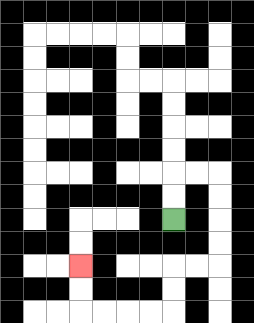{'start': '[7, 9]', 'end': '[3, 11]', 'path_directions': 'U,U,R,R,D,D,D,D,L,L,D,D,L,L,L,L,U,U', 'path_coordinates': '[[7, 9], [7, 8], [7, 7], [8, 7], [9, 7], [9, 8], [9, 9], [9, 10], [9, 11], [8, 11], [7, 11], [7, 12], [7, 13], [6, 13], [5, 13], [4, 13], [3, 13], [3, 12], [3, 11]]'}